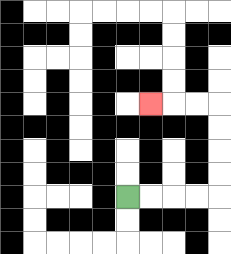{'start': '[5, 8]', 'end': '[6, 4]', 'path_directions': 'R,R,R,R,U,U,U,U,L,L,L', 'path_coordinates': '[[5, 8], [6, 8], [7, 8], [8, 8], [9, 8], [9, 7], [9, 6], [9, 5], [9, 4], [8, 4], [7, 4], [6, 4]]'}